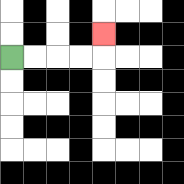{'start': '[0, 2]', 'end': '[4, 1]', 'path_directions': 'R,R,R,R,U', 'path_coordinates': '[[0, 2], [1, 2], [2, 2], [3, 2], [4, 2], [4, 1]]'}